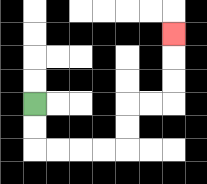{'start': '[1, 4]', 'end': '[7, 1]', 'path_directions': 'D,D,R,R,R,R,U,U,R,R,U,U,U', 'path_coordinates': '[[1, 4], [1, 5], [1, 6], [2, 6], [3, 6], [4, 6], [5, 6], [5, 5], [5, 4], [6, 4], [7, 4], [7, 3], [7, 2], [7, 1]]'}